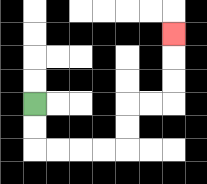{'start': '[1, 4]', 'end': '[7, 1]', 'path_directions': 'D,D,R,R,R,R,U,U,R,R,U,U,U', 'path_coordinates': '[[1, 4], [1, 5], [1, 6], [2, 6], [3, 6], [4, 6], [5, 6], [5, 5], [5, 4], [6, 4], [7, 4], [7, 3], [7, 2], [7, 1]]'}